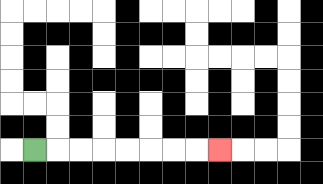{'start': '[1, 6]', 'end': '[9, 6]', 'path_directions': 'R,R,R,R,R,R,R,R', 'path_coordinates': '[[1, 6], [2, 6], [3, 6], [4, 6], [5, 6], [6, 6], [7, 6], [8, 6], [9, 6]]'}